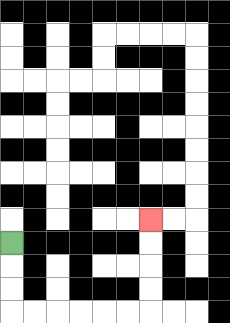{'start': '[0, 10]', 'end': '[6, 9]', 'path_directions': 'D,D,D,R,R,R,R,R,R,U,U,U,U', 'path_coordinates': '[[0, 10], [0, 11], [0, 12], [0, 13], [1, 13], [2, 13], [3, 13], [4, 13], [5, 13], [6, 13], [6, 12], [6, 11], [6, 10], [6, 9]]'}